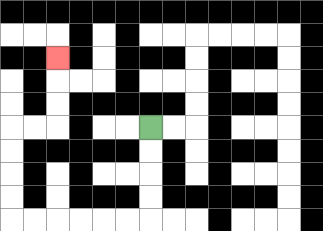{'start': '[6, 5]', 'end': '[2, 2]', 'path_directions': 'D,D,D,D,L,L,L,L,L,L,U,U,U,U,R,R,U,U,U', 'path_coordinates': '[[6, 5], [6, 6], [6, 7], [6, 8], [6, 9], [5, 9], [4, 9], [3, 9], [2, 9], [1, 9], [0, 9], [0, 8], [0, 7], [0, 6], [0, 5], [1, 5], [2, 5], [2, 4], [2, 3], [2, 2]]'}